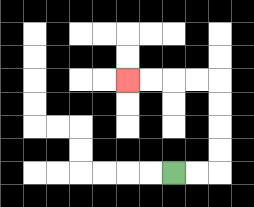{'start': '[7, 7]', 'end': '[5, 3]', 'path_directions': 'R,R,U,U,U,U,L,L,L,L', 'path_coordinates': '[[7, 7], [8, 7], [9, 7], [9, 6], [9, 5], [9, 4], [9, 3], [8, 3], [7, 3], [6, 3], [5, 3]]'}